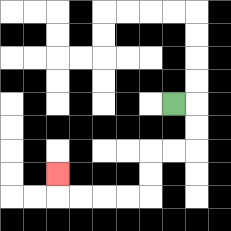{'start': '[7, 4]', 'end': '[2, 7]', 'path_directions': 'R,D,D,L,L,D,D,L,L,L,L,U', 'path_coordinates': '[[7, 4], [8, 4], [8, 5], [8, 6], [7, 6], [6, 6], [6, 7], [6, 8], [5, 8], [4, 8], [3, 8], [2, 8], [2, 7]]'}